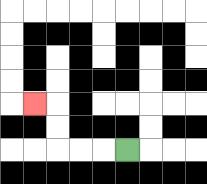{'start': '[5, 6]', 'end': '[1, 4]', 'path_directions': 'L,L,L,U,U,L', 'path_coordinates': '[[5, 6], [4, 6], [3, 6], [2, 6], [2, 5], [2, 4], [1, 4]]'}